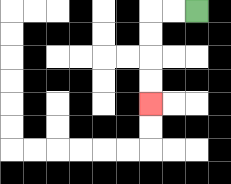{'start': '[8, 0]', 'end': '[6, 4]', 'path_directions': 'L,L,D,D,D,D', 'path_coordinates': '[[8, 0], [7, 0], [6, 0], [6, 1], [6, 2], [6, 3], [6, 4]]'}